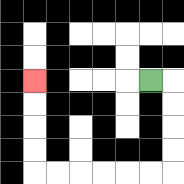{'start': '[6, 3]', 'end': '[1, 3]', 'path_directions': 'R,D,D,D,D,L,L,L,L,L,L,U,U,U,U', 'path_coordinates': '[[6, 3], [7, 3], [7, 4], [7, 5], [7, 6], [7, 7], [6, 7], [5, 7], [4, 7], [3, 7], [2, 7], [1, 7], [1, 6], [1, 5], [1, 4], [1, 3]]'}